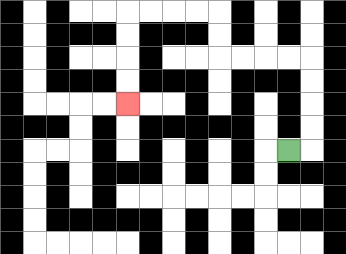{'start': '[12, 6]', 'end': '[5, 4]', 'path_directions': 'R,U,U,U,U,L,L,L,L,U,U,L,L,L,L,D,D,D,D', 'path_coordinates': '[[12, 6], [13, 6], [13, 5], [13, 4], [13, 3], [13, 2], [12, 2], [11, 2], [10, 2], [9, 2], [9, 1], [9, 0], [8, 0], [7, 0], [6, 0], [5, 0], [5, 1], [5, 2], [5, 3], [5, 4]]'}